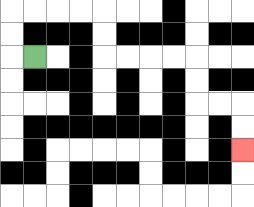{'start': '[1, 2]', 'end': '[10, 6]', 'path_directions': 'L,U,U,R,R,R,R,D,D,R,R,R,R,D,D,R,R,D,D', 'path_coordinates': '[[1, 2], [0, 2], [0, 1], [0, 0], [1, 0], [2, 0], [3, 0], [4, 0], [4, 1], [4, 2], [5, 2], [6, 2], [7, 2], [8, 2], [8, 3], [8, 4], [9, 4], [10, 4], [10, 5], [10, 6]]'}